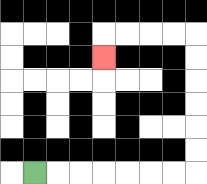{'start': '[1, 7]', 'end': '[4, 2]', 'path_directions': 'R,R,R,R,R,R,R,U,U,U,U,U,U,L,L,L,L,D', 'path_coordinates': '[[1, 7], [2, 7], [3, 7], [4, 7], [5, 7], [6, 7], [7, 7], [8, 7], [8, 6], [8, 5], [8, 4], [8, 3], [8, 2], [8, 1], [7, 1], [6, 1], [5, 1], [4, 1], [4, 2]]'}